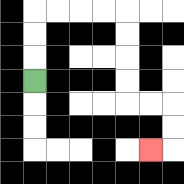{'start': '[1, 3]', 'end': '[6, 6]', 'path_directions': 'U,U,U,R,R,R,R,D,D,D,D,R,R,D,D,L', 'path_coordinates': '[[1, 3], [1, 2], [1, 1], [1, 0], [2, 0], [3, 0], [4, 0], [5, 0], [5, 1], [5, 2], [5, 3], [5, 4], [6, 4], [7, 4], [7, 5], [7, 6], [6, 6]]'}